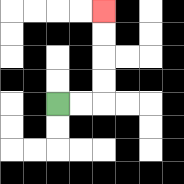{'start': '[2, 4]', 'end': '[4, 0]', 'path_directions': 'R,R,U,U,U,U', 'path_coordinates': '[[2, 4], [3, 4], [4, 4], [4, 3], [4, 2], [4, 1], [4, 0]]'}